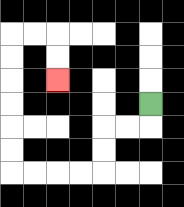{'start': '[6, 4]', 'end': '[2, 3]', 'path_directions': 'D,L,L,D,D,L,L,L,L,U,U,U,U,U,U,R,R,D,D', 'path_coordinates': '[[6, 4], [6, 5], [5, 5], [4, 5], [4, 6], [4, 7], [3, 7], [2, 7], [1, 7], [0, 7], [0, 6], [0, 5], [0, 4], [0, 3], [0, 2], [0, 1], [1, 1], [2, 1], [2, 2], [2, 3]]'}